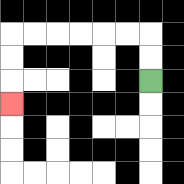{'start': '[6, 3]', 'end': '[0, 4]', 'path_directions': 'U,U,L,L,L,L,L,L,D,D,D', 'path_coordinates': '[[6, 3], [6, 2], [6, 1], [5, 1], [4, 1], [3, 1], [2, 1], [1, 1], [0, 1], [0, 2], [0, 3], [0, 4]]'}